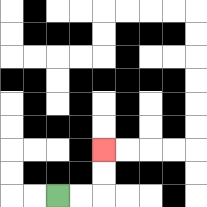{'start': '[2, 8]', 'end': '[4, 6]', 'path_directions': 'R,R,U,U', 'path_coordinates': '[[2, 8], [3, 8], [4, 8], [4, 7], [4, 6]]'}